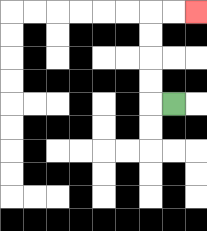{'start': '[7, 4]', 'end': '[8, 0]', 'path_directions': 'L,U,U,U,U,R,R', 'path_coordinates': '[[7, 4], [6, 4], [6, 3], [6, 2], [6, 1], [6, 0], [7, 0], [8, 0]]'}